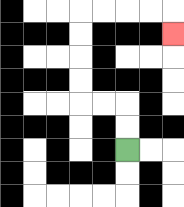{'start': '[5, 6]', 'end': '[7, 1]', 'path_directions': 'U,U,L,L,U,U,U,U,R,R,R,R,D', 'path_coordinates': '[[5, 6], [5, 5], [5, 4], [4, 4], [3, 4], [3, 3], [3, 2], [3, 1], [3, 0], [4, 0], [5, 0], [6, 0], [7, 0], [7, 1]]'}